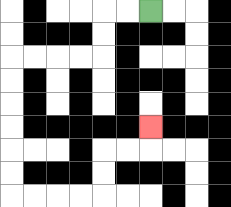{'start': '[6, 0]', 'end': '[6, 5]', 'path_directions': 'L,L,D,D,L,L,L,L,D,D,D,D,D,D,R,R,R,R,U,U,R,R,U', 'path_coordinates': '[[6, 0], [5, 0], [4, 0], [4, 1], [4, 2], [3, 2], [2, 2], [1, 2], [0, 2], [0, 3], [0, 4], [0, 5], [0, 6], [0, 7], [0, 8], [1, 8], [2, 8], [3, 8], [4, 8], [4, 7], [4, 6], [5, 6], [6, 6], [6, 5]]'}